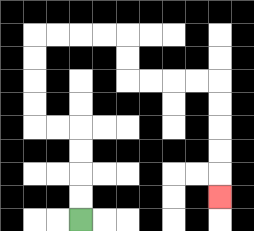{'start': '[3, 9]', 'end': '[9, 8]', 'path_directions': 'U,U,U,U,L,L,U,U,U,U,R,R,R,R,D,D,R,R,R,R,D,D,D,D,D', 'path_coordinates': '[[3, 9], [3, 8], [3, 7], [3, 6], [3, 5], [2, 5], [1, 5], [1, 4], [1, 3], [1, 2], [1, 1], [2, 1], [3, 1], [4, 1], [5, 1], [5, 2], [5, 3], [6, 3], [7, 3], [8, 3], [9, 3], [9, 4], [9, 5], [9, 6], [9, 7], [9, 8]]'}